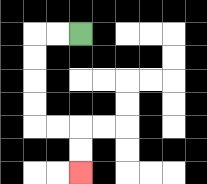{'start': '[3, 1]', 'end': '[3, 7]', 'path_directions': 'L,L,D,D,D,D,R,R,D,D', 'path_coordinates': '[[3, 1], [2, 1], [1, 1], [1, 2], [1, 3], [1, 4], [1, 5], [2, 5], [3, 5], [3, 6], [3, 7]]'}